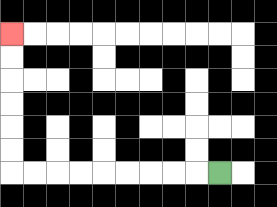{'start': '[9, 7]', 'end': '[0, 1]', 'path_directions': 'L,L,L,L,L,L,L,L,L,U,U,U,U,U,U', 'path_coordinates': '[[9, 7], [8, 7], [7, 7], [6, 7], [5, 7], [4, 7], [3, 7], [2, 7], [1, 7], [0, 7], [0, 6], [0, 5], [0, 4], [0, 3], [0, 2], [0, 1]]'}